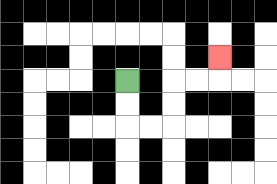{'start': '[5, 3]', 'end': '[9, 2]', 'path_directions': 'D,D,R,R,U,U,R,R,U', 'path_coordinates': '[[5, 3], [5, 4], [5, 5], [6, 5], [7, 5], [7, 4], [7, 3], [8, 3], [9, 3], [9, 2]]'}